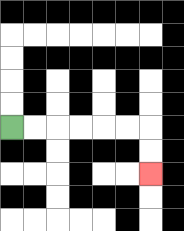{'start': '[0, 5]', 'end': '[6, 7]', 'path_directions': 'R,R,R,R,R,R,D,D', 'path_coordinates': '[[0, 5], [1, 5], [2, 5], [3, 5], [4, 5], [5, 5], [6, 5], [6, 6], [6, 7]]'}